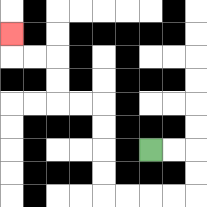{'start': '[6, 6]', 'end': '[0, 1]', 'path_directions': 'R,R,D,D,L,L,L,L,U,U,U,U,L,L,U,U,L,L,U', 'path_coordinates': '[[6, 6], [7, 6], [8, 6], [8, 7], [8, 8], [7, 8], [6, 8], [5, 8], [4, 8], [4, 7], [4, 6], [4, 5], [4, 4], [3, 4], [2, 4], [2, 3], [2, 2], [1, 2], [0, 2], [0, 1]]'}